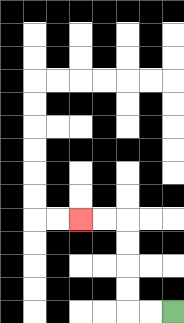{'start': '[7, 13]', 'end': '[3, 9]', 'path_directions': 'L,L,U,U,U,U,L,L', 'path_coordinates': '[[7, 13], [6, 13], [5, 13], [5, 12], [5, 11], [5, 10], [5, 9], [4, 9], [3, 9]]'}